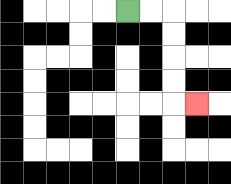{'start': '[5, 0]', 'end': '[8, 4]', 'path_directions': 'R,R,D,D,D,D,R', 'path_coordinates': '[[5, 0], [6, 0], [7, 0], [7, 1], [7, 2], [7, 3], [7, 4], [8, 4]]'}